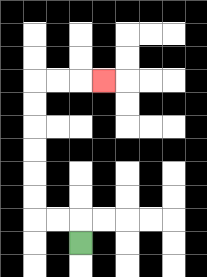{'start': '[3, 10]', 'end': '[4, 3]', 'path_directions': 'U,L,L,U,U,U,U,U,U,R,R,R', 'path_coordinates': '[[3, 10], [3, 9], [2, 9], [1, 9], [1, 8], [1, 7], [1, 6], [1, 5], [1, 4], [1, 3], [2, 3], [3, 3], [4, 3]]'}